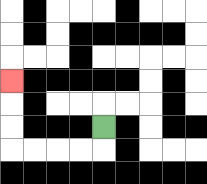{'start': '[4, 5]', 'end': '[0, 3]', 'path_directions': 'D,L,L,L,L,U,U,U', 'path_coordinates': '[[4, 5], [4, 6], [3, 6], [2, 6], [1, 6], [0, 6], [0, 5], [0, 4], [0, 3]]'}